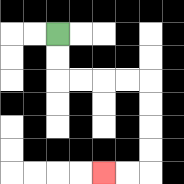{'start': '[2, 1]', 'end': '[4, 7]', 'path_directions': 'D,D,R,R,R,R,D,D,D,D,L,L', 'path_coordinates': '[[2, 1], [2, 2], [2, 3], [3, 3], [4, 3], [5, 3], [6, 3], [6, 4], [6, 5], [6, 6], [6, 7], [5, 7], [4, 7]]'}